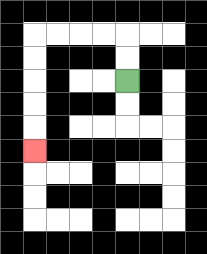{'start': '[5, 3]', 'end': '[1, 6]', 'path_directions': 'U,U,L,L,L,L,D,D,D,D,D', 'path_coordinates': '[[5, 3], [5, 2], [5, 1], [4, 1], [3, 1], [2, 1], [1, 1], [1, 2], [1, 3], [1, 4], [1, 5], [1, 6]]'}